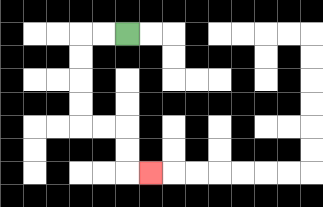{'start': '[5, 1]', 'end': '[6, 7]', 'path_directions': 'L,L,D,D,D,D,R,R,D,D,R', 'path_coordinates': '[[5, 1], [4, 1], [3, 1], [3, 2], [3, 3], [3, 4], [3, 5], [4, 5], [5, 5], [5, 6], [5, 7], [6, 7]]'}